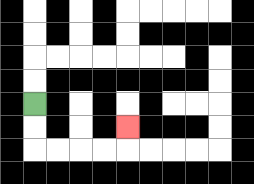{'start': '[1, 4]', 'end': '[5, 5]', 'path_directions': 'D,D,R,R,R,R,U', 'path_coordinates': '[[1, 4], [1, 5], [1, 6], [2, 6], [3, 6], [4, 6], [5, 6], [5, 5]]'}